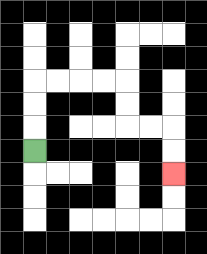{'start': '[1, 6]', 'end': '[7, 7]', 'path_directions': 'U,U,U,R,R,R,R,D,D,R,R,D,D', 'path_coordinates': '[[1, 6], [1, 5], [1, 4], [1, 3], [2, 3], [3, 3], [4, 3], [5, 3], [5, 4], [5, 5], [6, 5], [7, 5], [7, 6], [7, 7]]'}